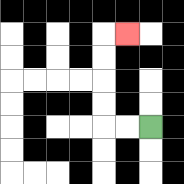{'start': '[6, 5]', 'end': '[5, 1]', 'path_directions': 'L,L,U,U,U,U,R', 'path_coordinates': '[[6, 5], [5, 5], [4, 5], [4, 4], [4, 3], [4, 2], [4, 1], [5, 1]]'}